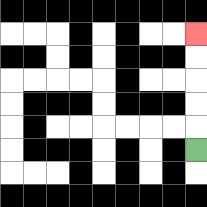{'start': '[8, 6]', 'end': '[8, 1]', 'path_directions': 'U,U,U,U,U', 'path_coordinates': '[[8, 6], [8, 5], [8, 4], [8, 3], [8, 2], [8, 1]]'}